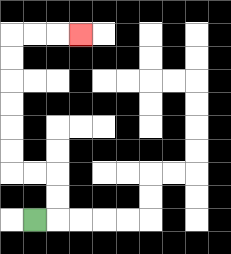{'start': '[1, 9]', 'end': '[3, 1]', 'path_directions': 'R,U,U,L,L,U,U,U,U,U,U,R,R,R', 'path_coordinates': '[[1, 9], [2, 9], [2, 8], [2, 7], [1, 7], [0, 7], [0, 6], [0, 5], [0, 4], [0, 3], [0, 2], [0, 1], [1, 1], [2, 1], [3, 1]]'}